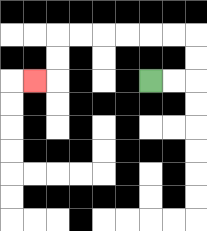{'start': '[6, 3]', 'end': '[1, 3]', 'path_directions': 'R,R,U,U,L,L,L,L,L,L,D,D,L', 'path_coordinates': '[[6, 3], [7, 3], [8, 3], [8, 2], [8, 1], [7, 1], [6, 1], [5, 1], [4, 1], [3, 1], [2, 1], [2, 2], [2, 3], [1, 3]]'}